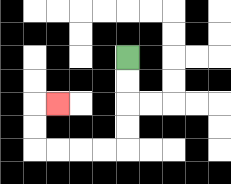{'start': '[5, 2]', 'end': '[2, 4]', 'path_directions': 'D,D,D,D,L,L,L,L,U,U,R', 'path_coordinates': '[[5, 2], [5, 3], [5, 4], [5, 5], [5, 6], [4, 6], [3, 6], [2, 6], [1, 6], [1, 5], [1, 4], [2, 4]]'}